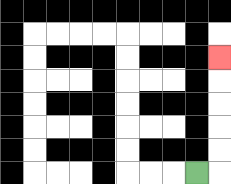{'start': '[8, 7]', 'end': '[9, 2]', 'path_directions': 'R,U,U,U,U,U', 'path_coordinates': '[[8, 7], [9, 7], [9, 6], [9, 5], [9, 4], [9, 3], [9, 2]]'}